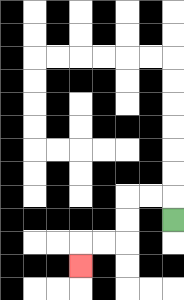{'start': '[7, 9]', 'end': '[3, 11]', 'path_directions': 'U,L,L,D,D,L,L,D', 'path_coordinates': '[[7, 9], [7, 8], [6, 8], [5, 8], [5, 9], [5, 10], [4, 10], [3, 10], [3, 11]]'}